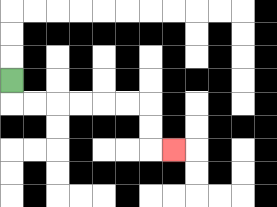{'start': '[0, 3]', 'end': '[7, 6]', 'path_directions': 'D,R,R,R,R,R,R,D,D,R', 'path_coordinates': '[[0, 3], [0, 4], [1, 4], [2, 4], [3, 4], [4, 4], [5, 4], [6, 4], [6, 5], [6, 6], [7, 6]]'}